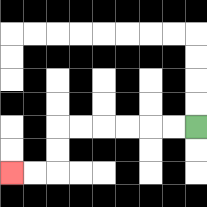{'start': '[8, 5]', 'end': '[0, 7]', 'path_directions': 'L,L,L,L,L,L,D,D,L,L', 'path_coordinates': '[[8, 5], [7, 5], [6, 5], [5, 5], [4, 5], [3, 5], [2, 5], [2, 6], [2, 7], [1, 7], [0, 7]]'}